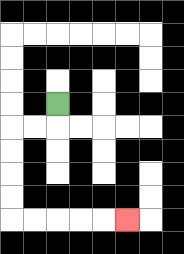{'start': '[2, 4]', 'end': '[5, 9]', 'path_directions': 'D,L,L,D,D,D,D,R,R,R,R,R', 'path_coordinates': '[[2, 4], [2, 5], [1, 5], [0, 5], [0, 6], [0, 7], [0, 8], [0, 9], [1, 9], [2, 9], [3, 9], [4, 9], [5, 9]]'}